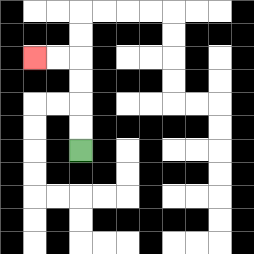{'start': '[3, 6]', 'end': '[1, 2]', 'path_directions': 'U,U,U,U,L,L', 'path_coordinates': '[[3, 6], [3, 5], [3, 4], [3, 3], [3, 2], [2, 2], [1, 2]]'}